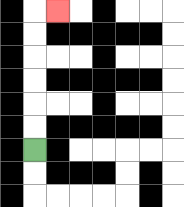{'start': '[1, 6]', 'end': '[2, 0]', 'path_directions': 'U,U,U,U,U,U,R', 'path_coordinates': '[[1, 6], [1, 5], [1, 4], [1, 3], [1, 2], [1, 1], [1, 0], [2, 0]]'}